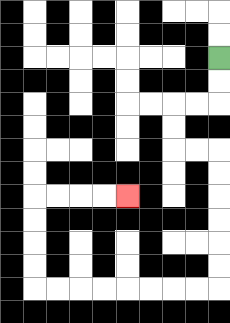{'start': '[9, 2]', 'end': '[5, 8]', 'path_directions': 'D,D,L,L,D,D,R,R,D,D,D,D,D,D,L,L,L,L,L,L,L,L,U,U,U,U,R,R,R,R', 'path_coordinates': '[[9, 2], [9, 3], [9, 4], [8, 4], [7, 4], [7, 5], [7, 6], [8, 6], [9, 6], [9, 7], [9, 8], [9, 9], [9, 10], [9, 11], [9, 12], [8, 12], [7, 12], [6, 12], [5, 12], [4, 12], [3, 12], [2, 12], [1, 12], [1, 11], [1, 10], [1, 9], [1, 8], [2, 8], [3, 8], [4, 8], [5, 8]]'}